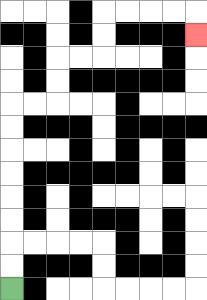{'start': '[0, 12]', 'end': '[8, 1]', 'path_directions': 'U,U,U,U,U,U,U,U,R,R,U,U,R,R,U,U,R,R,R,R,D', 'path_coordinates': '[[0, 12], [0, 11], [0, 10], [0, 9], [0, 8], [0, 7], [0, 6], [0, 5], [0, 4], [1, 4], [2, 4], [2, 3], [2, 2], [3, 2], [4, 2], [4, 1], [4, 0], [5, 0], [6, 0], [7, 0], [8, 0], [8, 1]]'}